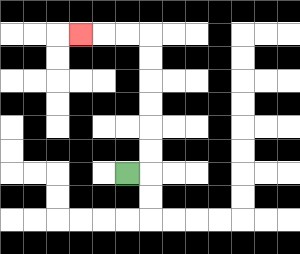{'start': '[5, 7]', 'end': '[3, 1]', 'path_directions': 'R,U,U,U,U,U,U,L,L,L', 'path_coordinates': '[[5, 7], [6, 7], [6, 6], [6, 5], [6, 4], [6, 3], [6, 2], [6, 1], [5, 1], [4, 1], [3, 1]]'}